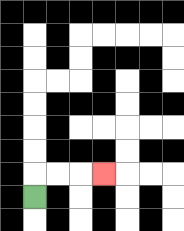{'start': '[1, 8]', 'end': '[4, 7]', 'path_directions': 'U,R,R,R', 'path_coordinates': '[[1, 8], [1, 7], [2, 7], [3, 7], [4, 7]]'}